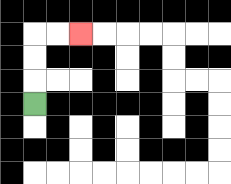{'start': '[1, 4]', 'end': '[3, 1]', 'path_directions': 'U,U,U,R,R', 'path_coordinates': '[[1, 4], [1, 3], [1, 2], [1, 1], [2, 1], [3, 1]]'}